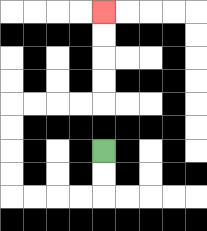{'start': '[4, 6]', 'end': '[4, 0]', 'path_directions': 'D,D,L,L,L,L,U,U,U,U,R,R,R,R,U,U,U,U', 'path_coordinates': '[[4, 6], [4, 7], [4, 8], [3, 8], [2, 8], [1, 8], [0, 8], [0, 7], [0, 6], [0, 5], [0, 4], [1, 4], [2, 4], [3, 4], [4, 4], [4, 3], [4, 2], [4, 1], [4, 0]]'}